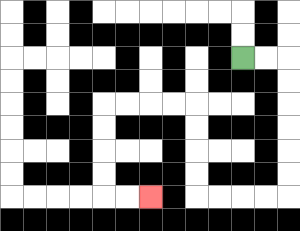{'start': '[10, 2]', 'end': '[6, 8]', 'path_directions': 'R,R,D,D,D,D,D,D,L,L,L,L,U,U,U,U,L,L,L,L,D,D,D,D,R,R', 'path_coordinates': '[[10, 2], [11, 2], [12, 2], [12, 3], [12, 4], [12, 5], [12, 6], [12, 7], [12, 8], [11, 8], [10, 8], [9, 8], [8, 8], [8, 7], [8, 6], [8, 5], [8, 4], [7, 4], [6, 4], [5, 4], [4, 4], [4, 5], [4, 6], [4, 7], [4, 8], [5, 8], [6, 8]]'}